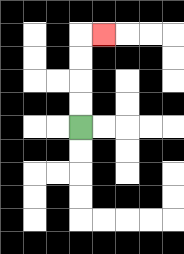{'start': '[3, 5]', 'end': '[4, 1]', 'path_directions': 'U,U,U,U,R', 'path_coordinates': '[[3, 5], [3, 4], [3, 3], [3, 2], [3, 1], [4, 1]]'}